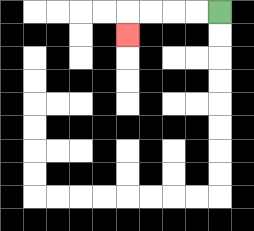{'start': '[9, 0]', 'end': '[5, 1]', 'path_directions': 'L,L,L,L,D', 'path_coordinates': '[[9, 0], [8, 0], [7, 0], [6, 0], [5, 0], [5, 1]]'}